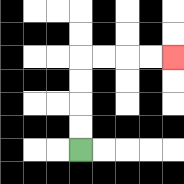{'start': '[3, 6]', 'end': '[7, 2]', 'path_directions': 'U,U,U,U,R,R,R,R', 'path_coordinates': '[[3, 6], [3, 5], [3, 4], [3, 3], [3, 2], [4, 2], [5, 2], [6, 2], [7, 2]]'}